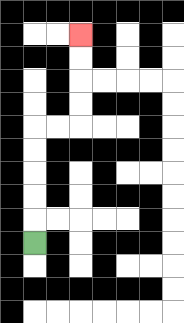{'start': '[1, 10]', 'end': '[3, 1]', 'path_directions': 'U,U,U,U,U,R,R,U,U,U,U', 'path_coordinates': '[[1, 10], [1, 9], [1, 8], [1, 7], [1, 6], [1, 5], [2, 5], [3, 5], [3, 4], [3, 3], [3, 2], [3, 1]]'}